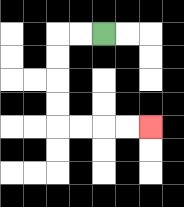{'start': '[4, 1]', 'end': '[6, 5]', 'path_directions': 'L,L,D,D,D,D,R,R,R,R', 'path_coordinates': '[[4, 1], [3, 1], [2, 1], [2, 2], [2, 3], [2, 4], [2, 5], [3, 5], [4, 5], [5, 5], [6, 5]]'}